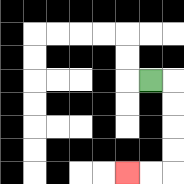{'start': '[6, 3]', 'end': '[5, 7]', 'path_directions': 'R,D,D,D,D,L,L', 'path_coordinates': '[[6, 3], [7, 3], [7, 4], [7, 5], [7, 6], [7, 7], [6, 7], [5, 7]]'}